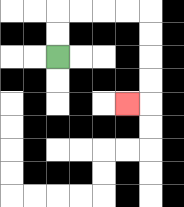{'start': '[2, 2]', 'end': '[5, 4]', 'path_directions': 'U,U,R,R,R,R,D,D,D,D,L', 'path_coordinates': '[[2, 2], [2, 1], [2, 0], [3, 0], [4, 0], [5, 0], [6, 0], [6, 1], [6, 2], [6, 3], [6, 4], [5, 4]]'}